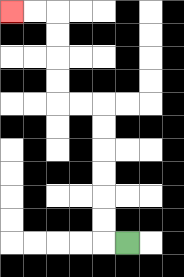{'start': '[5, 10]', 'end': '[0, 0]', 'path_directions': 'L,U,U,U,U,U,U,L,L,U,U,U,U,L,L', 'path_coordinates': '[[5, 10], [4, 10], [4, 9], [4, 8], [4, 7], [4, 6], [4, 5], [4, 4], [3, 4], [2, 4], [2, 3], [2, 2], [2, 1], [2, 0], [1, 0], [0, 0]]'}